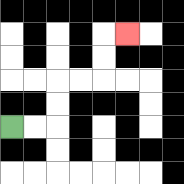{'start': '[0, 5]', 'end': '[5, 1]', 'path_directions': 'R,R,U,U,R,R,U,U,R', 'path_coordinates': '[[0, 5], [1, 5], [2, 5], [2, 4], [2, 3], [3, 3], [4, 3], [4, 2], [4, 1], [5, 1]]'}